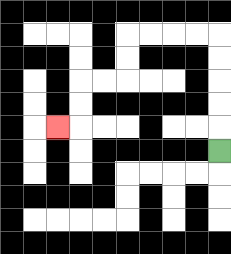{'start': '[9, 6]', 'end': '[2, 5]', 'path_directions': 'U,U,U,U,U,L,L,L,L,D,D,L,L,D,D,L', 'path_coordinates': '[[9, 6], [9, 5], [9, 4], [9, 3], [9, 2], [9, 1], [8, 1], [7, 1], [6, 1], [5, 1], [5, 2], [5, 3], [4, 3], [3, 3], [3, 4], [3, 5], [2, 5]]'}